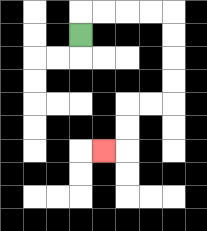{'start': '[3, 1]', 'end': '[4, 6]', 'path_directions': 'U,R,R,R,R,D,D,D,D,L,L,D,D,L', 'path_coordinates': '[[3, 1], [3, 0], [4, 0], [5, 0], [6, 0], [7, 0], [7, 1], [7, 2], [7, 3], [7, 4], [6, 4], [5, 4], [5, 5], [5, 6], [4, 6]]'}